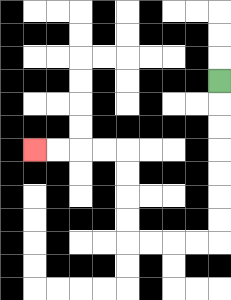{'start': '[9, 3]', 'end': '[1, 6]', 'path_directions': 'D,D,D,D,D,D,D,L,L,L,L,U,U,U,U,L,L,L,L', 'path_coordinates': '[[9, 3], [9, 4], [9, 5], [9, 6], [9, 7], [9, 8], [9, 9], [9, 10], [8, 10], [7, 10], [6, 10], [5, 10], [5, 9], [5, 8], [5, 7], [5, 6], [4, 6], [3, 6], [2, 6], [1, 6]]'}